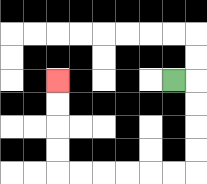{'start': '[7, 3]', 'end': '[2, 3]', 'path_directions': 'R,D,D,D,D,L,L,L,L,L,L,U,U,U,U', 'path_coordinates': '[[7, 3], [8, 3], [8, 4], [8, 5], [8, 6], [8, 7], [7, 7], [6, 7], [5, 7], [4, 7], [3, 7], [2, 7], [2, 6], [2, 5], [2, 4], [2, 3]]'}